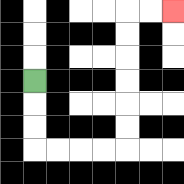{'start': '[1, 3]', 'end': '[7, 0]', 'path_directions': 'D,D,D,R,R,R,R,U,U,U,U,U,U,R,R', 'path_coordinates': '[[1, 3], [1, 4], [1, 5], [1, 6], [2, 6], [3, 6], [4, 6], [5, 6], [5, 5], [5, 4], [5, 3], [5, 2], [5, 1], [5, 0], [6, 0], [7, 0]]'}